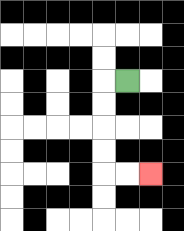{'start': '[5, 3]', 'end': '[6, 7]', 'path_directions': 'L,D,D,D,D,R,R', 'path_coordinates': '[[5, 3], [4, 3], [4, 4], [4, 5], [4, 6], [4, 7], [5, 7], [6, 7]]'}